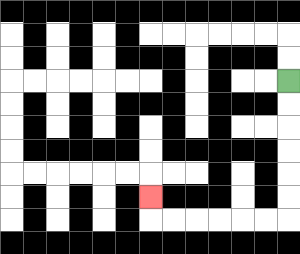{'start': '[12, 3]', 'end': '[6, 8]', 'path_directions': 'D,D,D,D,D,D,L,L,L,L,L,L,U', 'path_coordinates': '[[12, 3], [12, 4], [12, 5], [12, 6], [12, 7], [12, 8], [12, 9], [11, 9], [10, 9], [9, 9], [8, 9], [7, 9], [6, 9], [6, 8]]'}